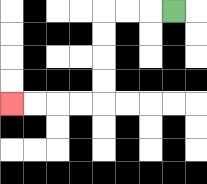{'start': '[7, 0]', 'end': '[0, 4]', 'path_directions': 'L,L,L,D,D,D,D,L,L,L,L', 'path_coordinates': '[[7, 0], [6, 0], [5, 0], [4, 0], [4, 1], [4, 2], [4, 3], [4, 4], [3, 4], [2, 4], [1, 4], [0, 4]]'}